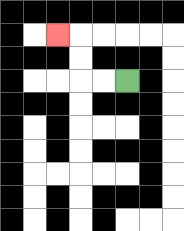{'start': '[5, 3]', 'end': '[2, 1]', 'path_directions': 'L,L,U,U,L', 'path_coordinates': '[[5, 3], [4, 3], [3, 3], [3, 2], [3, 1], [2, 1]]'}